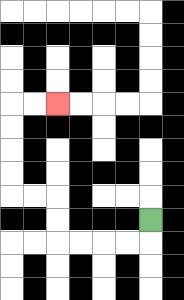{'start': '[6, 9]', 'end': '[2, 4]', 'path_directions': 'D,L,L,L,L,U,U,L,L,U,U,U,U,R,R', 'path_coordinates': '[[6, 9], [6, 10], [5, 10], [4, 10], [3, 10], [2, 10], [2, 9], [2, 8], [1, 8], [0, 8], [0, 7], [0, 6], [0, 5], [0, 4], [1, 4], [2, 4]]'}